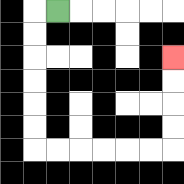{'start': '[2, 0]', 'end': '[7, 2]', 'path_directions': 'L,D,D,D,D,D,D,R,R,R,R,R,R,U,U,U,U', 'path_coordinates': '[[2, 0], [1, 0], [1, 1], [1, 2], [1, 3], [1, 4], [1, 5], [1, 6], [2, 6], [3, 6], [4, 6], [5, 6], [6, 6], [7, 6], [7, 5], [7, 4], [7, 3], [7, 2]]'}